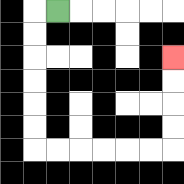{'start': '[2, 0]', 'end': '[7, 2]', 'path_directions': 'L,D,D,D,D,D,D,R,R,R,R,R,R,U,U,U,U', 'path_coordinates': '[[2, 0], [1, 0], [1, 1], [1, 2], [1, 3], [1, 4], [1, 5], [1, 6], [2, 6], [3, 6], [4, 6], [5, 6], [6, 6], [7, 6], [7, 5], [7, 4], [7, 3], [7, 2]]'}